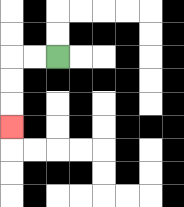{'start': '[2, 2]', 'end': '[0, 5]', 'path_directions': 'L,L,D,D,D', 'path_coordinates': '[[2, 2], [1, 2], [0, 2], [0, 3], [0, 4], [0, 5]]'}